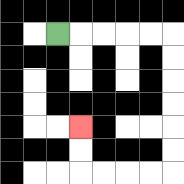{'start': '[2, 1]', 'end': '[3, 5]', 'path_directions': 'R,R,R,R,R,D,D,D,D,D,D,L,L,L,L,U,U', 'path_coordinates': '[[2, 1], [3, 1], [4, 1], [5, 1], [6, 1], [7, 1], [7, 2], [7, 3], [7, 4], [7, 5], [7, 6], [7, 7], [6, 7], [5, 7], [4, 7], [3, 7], [3, 6], [3, 5]]'}